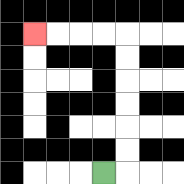{'start': '[4, 7]', 'end': '[1, 1]', 'path_directions': 'R,U,U,U,U,U,U,L,L,L,L', 'path_coordinates': '[[4, 7], [5, 7], [5, 6], [5, 5], [5, 4], [5, 3], [5, 2], [5, 1], [4, 1], [3, 1], [2, 1], [1, 1]]'}